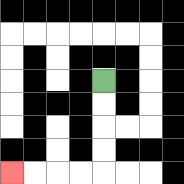{'start': '[4, 3]', 'end': '[0, 7]', 'path_directions': 'D,D,D,D,L,L,L,L', 'path_coordinates': '[[4, 3], [4, 4], [4, 5], [4, 6], [4, 7], [3, 7], [2, 7], [1, 7], [0, 7]]'}